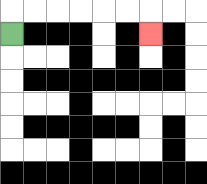{'start': '[0, 1]', 'end': '[6, 1]', 'path_directions': 'U,R,R,R,R,R,R,D', 'path_coordinates': '[[0, 1], [0, 0], [1, 0], [2, 0], [3, 0], [4, 0], [5, 0], [6, 0], [6, 1]]'}